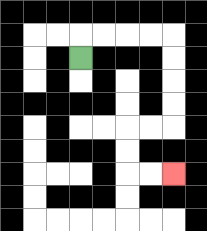{'start': '[3, 2]', 'end': '[7, 7]', 'path_directions': 'U,R,R,R,R,D,D,D,D,L,L,D,D,R,R', 'path_coordinates': '[[3, 2], [3, 1], [4, 1], [5, 1], [6, 1], [7, 1], [7, 2], [7, 3], [7, 4], [7, 5], [6, 5], [5, 5], [5, 6], [5, 7], [6, 7], [7, 7]]'}